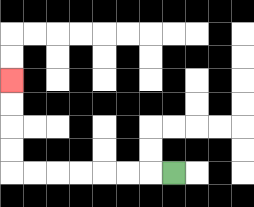{'start': '[7, 7]', 'end': '[0, 3]', 'path_directions': 'L,L,L,L,L,L,L,U,U,U,U', 'path_coordinates': '[[7, 7], [6, 7], [5, 7], [4, 7], [3, 7], [2, 7], [1, 7], [0, 7], [0, 6], [0, 5], [0, 4], [0, 3]]'}